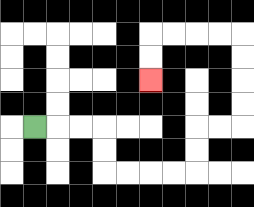{'start': '[1, 5]', 'end': '[6, 3]', 'path_directions': 'R,R,R,D,D,R,R,R,R,U,U,R,R,U,U,U,U,L,L,L,L,D,D', 'path_coordinates': '[[1, 5], [2, 5], [3, 5], [4, 5], [4, 6], [4, 7], [5, 7], [6, 7], [7, 7], [8, 7], [8, 6], [8, 5], [9, 5], [10, 5], [10, 4], [10, 3], [10, 2], [10, 1], [9, 1], [8, 1], [7, 1], [6, 1], [6, 2], [6, 3]]'}